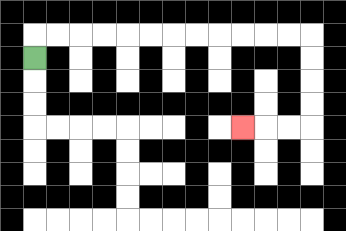{'start': '[1, 2]', 'end': '[10, 5]', 'path_directions': 'U,R,R,R,R,R,R,R,R,R,R,R,R,D,D,D,D,L,L,L', 'path_coordinates': '[[1, 2], [1, 1], [2, 1], [3, 1], [4, 1], [5, 1], [6, 1], [7, 1], [8, 1], [9, 1], [10, 1], [11, 1], [12, 1], [13, 1], [13, 2], [13, 3], [13, 4], [13, 5], [12, 5], [11, 5], [10, 5]]'}